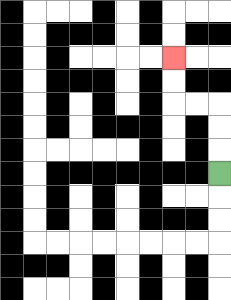{'start': '[9, 7]', 'end': '[7, 2]', 'path_directions': 'U,U,U,L,L,U,U', 'path_coordinates': '[[9, 7], [9, 6], [9, 5], [9, 4], [8, 4], [7, 4], [7, 3], [7, 2]]'}